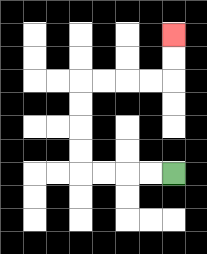{'start': '[7, 7]', 'end': '[7, 1]', 'path_directions': 'L,L,L,L,U,U,U,U,R,R,R,R,U,U', 'path_coordinates': '[[7, 7], [6, 7], [5, 7], [4, 7], [3, 7], [3, 6], [3, 5], [3, 4], [3, 3], [4, 3], [5, 3], [6, 3], [7, 3], [7, 2], [7, 1]]'}